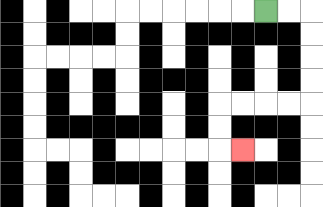{'start': '[11, 0]', 'end': '[10, 6]', 'path_directions': 'R,R,D,D,D,D,L,L,L,L,D,D,R', 'path_coordinates': '[[11, 0], [12, 0], [13, 0], [13, 1], [13, 2], [13, 3], [13, 4], [12, 4], [11, 4], [10, 4], [9, 4], [9, 5], [9, 6], [10, 6]]'}